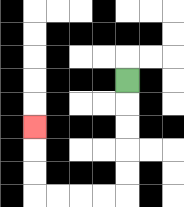{'start': '[5, 3]', 'end': '[1, 5]', 'path_directions': 'D,D,D,D,D,L,L,L,L,U,U,U', 'path_coordinates': '[[5, 3], [5, 4], [5, 5], [5, 6], [5, 7], [5, 8], [4, 8], [3, 8], [2, 8], [1, 8], [1, 7], [1, 6], [1, 5]]'}